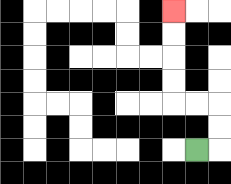{'start': '[8, 6]', 'end': '[7, 0]', 'path_directions': 'R,U,U,L,L,U,U,U,U', 'path_coordinates': '[[8, 6], [9, 6], [9, 5], [9, 4], [8, 4], [7, 4], [7, 3], [7, 2], [7, 1], [7, 0]]'}